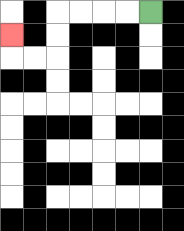{'start': '[6, 0]', 'end': '[0, 1]', 'path_directions': 'L,L,L,L,D,D,L,L,U', 'path_coordinates': '[[6, 0], [5, 0], [4, 0], [3, 0], [2, 0], [2, 1], [2, 2], [1, 2], [0, 2], [0, 1]]'}